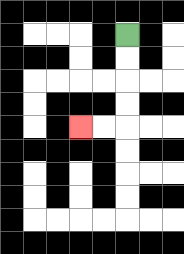{'start': '[5, 1]', 'end': '[3, 5]', 'path_directions': 'D,D,D,D,L,L', 'path_coordinates': '[[5, 1], [5, 2], [5, 3], [5, 4], [5, 5], [4, 5], [3, 5]]'}